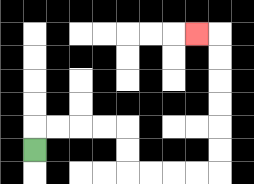{'start': '[1, 6]', 'end': '[8, 1]', 'path_directions': 'U,R,R,R,R,D,D,R,R,R,R,U,U,U,U,U,U,L', 'path_coordinates': '[[1, 6], [1, 5], [2, 5], [3, 5], [4, 5], [5, 5], [5, 6], [5, 7], [6, 7], [7, 7], [8, 7], [9, 7], [9, 6], [9, 5], [9, 4], [9, 3], [9, 2], [9, 1], [8, 1]]'}